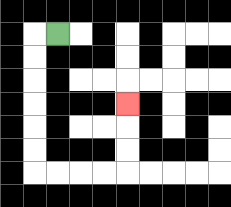{'start': '[2, 1]', 'end': '[5, 4]', 'path_directions': 'L,D,D,D,D,D,D,R,R,R,R,U,U,U', 'path_coordinates': '[[2, 1], [1, 1], [1, 2], [1, 3], [1, 4], [1, 5], [1, 6], [1, 7], [2, 7], [3, 7], [4, 7], [5, 7], [5, 6], [5, 5], [5, 4]]'}